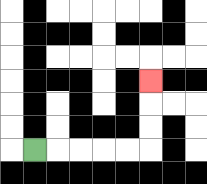{'start': '[1, 6]', 'end': '[6, 3]', 'path_directions': 'R,R,R,R,R,U,U,U', 'path_coordinates': '[[1, 6], [2, 6], [3, 6], [4, 6], [5, 6], [6, 6], [6, 5], [6, 4], [6, 3]]'}